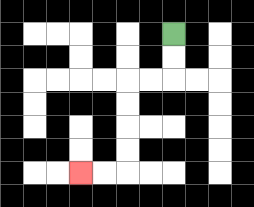{'start': '[7, 1]', 'end': '[3, 7]', 'path_directions': 'D,D,L,L,D,D,D,D,L,L', 'path_coordinates': '[[7, 1], [7, 2], [7, 3], [6, 3], [5, 3], [5, 4], [5, 5], [5, 6], [5, 7], [4, 7], [3, 7]]'}